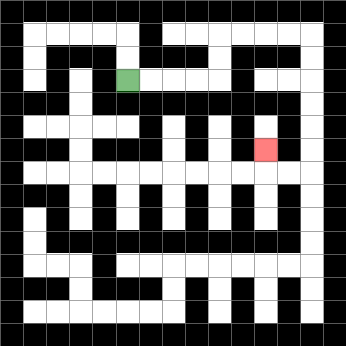{'start': '[5, 3]', 'end': '[11, 6]', 'path_directions': 'R,R,R,R,U,U,R,R,R,R,D,D,D,D,D,D,L,L,U', 'path_coordinates': '[[5, 3], [6, 3], [7, 3], [8, 3], [9, 3], [9, 2], [9, 1], [10, 1], [11, 1], [12, 1], [13, 1], [13, 2], [13, 3], [13, 4], [13, 5], [13, 6], [13, 7], [12, 7], [11, 7], [11, 6]]'}